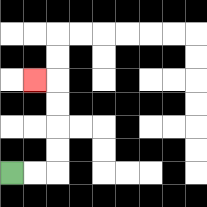{'start': '[0, 7]', 'end': '[1, 3]', 'path_directions': 'R,R,U,U,U,U,L', 'path_coordinates': '[[0, 7], [1, 7], [2, 7], [2, 6], [2, 5], [2, 4], [2, 3], [1, 3]]'}